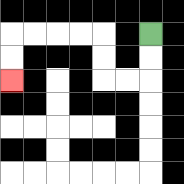{'start': '[6, 1]', 'end': '[0, 3]', 'path_directions': 'D,D,L,L,U,U,L,L,L,L,D,D', 'path_coordinates': '[[6, 1], [6, 2], [6, 3], [5, 3], [4, 3], [4, 2], [4, 1], [3, 1], [2, 1], [1, 1], [0, 1], [0, 2], [0, 3]]'}